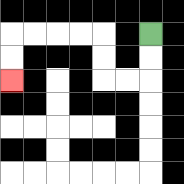{'start': '[6, 1]', 'end': '[0, 3]', 'path_directions': 'D,D,L,L,U,U,L,L,L,L,D,D', 'path_coordinates': '[[6, 1], [6, 2], [6, 3], [5, 3], [4, 3], [4, 2], [4, 1], [3, 1], [2, 1], [1, 1], [0, 1], [0, 2], [0, 3]]'}